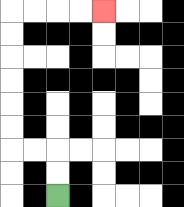{'start': '[2, 8]', 'end': '[4, 0]', 'path_directions': 'U,U,L,L,U,U,U,U,U,U,R,R,R,R', 'path_coordinates': '[[2, 8], [2, 7], [2, 6], [1, 6], [0, 6], [0, 5], [0, 4], [0, 3], [0, 2], [0, 1], [0, 0], [1, 0], [2, 0], [3, 0], [4, 0]]'}